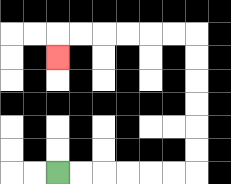{'start': '[2, 7]', 'end': '[2, 2]', 'path_directions': 'R,R,R,R,R,R,U,U,U,U,U,U,L,L,L,L,L,L,D', 'path_coordinates': '[[2, 7], [3, 7], [4, 7], [5, 7], [6, 7], [7, 7], [8, 7], [8, 6], [8, 5], [8, 4], [8, 3], [8, 2], [8, 1], [7, 1], [6, 1], [5, 1], [4, 1], [3, 1], [2, 1], [2, 2]]'}